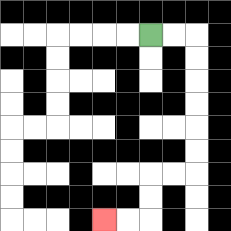{'start': '[6, 1]', 'end': '[4, 9]', 'path_directions': 'R,R,D,D,D,D,D,D,L,L,D,D,L,L', 'path_coordinates': '[[6, 1], [7, 1], [8, 1], [8, 2], [8, 3], [8, 4], [8, 5], [8, 6], [8, 7], [7, 7], [6, 7], [6, 8], [6, 9], [5, 9], [4, 9]]'}